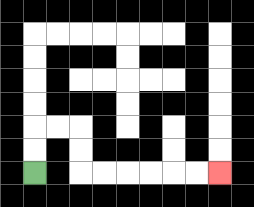{'start': '[1, 7]', 'end': '[9, 7]', 'path_directions': 'U,U,R,R,D,D,R,R,R,R,R,R', 'path_coordinates': '[[1, 7], [1, 6], [1, 5], [2, 5], [3, 5], [3, 6], [3, 7], [4, 7], [5, 7], [6, 7], [7, 7], [8, 7], [9, 7]]'}